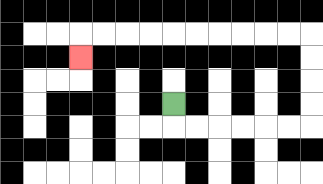{'start': '[7, 4]', 'end': '[3, 2]', 'path_directions': 'D,R,R,R,R,R,R,U,U,U,U,L,L,L,L,L,L,L,L,L,L,D', 'path_coordinates': '[[7, 4], [7, 5], [8, 5], [9, 5], [10, 5], [11, 5], [12, 5], [13, 5], [13, 4], [13, 3], [13, 2], [13, 1], [12, 1], [11, 1], [10, 1], [9, 1], [8, 1], [7, 1], [6, 1], [5, 1], [4, 1], [3, 1], [3, 2]]'}